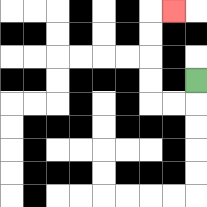{'start': '[8, 3]', 'end': '[7, 0]', 'path_directions': 'D,L,L,U,U,U,U,R', 'path_coordinates': '[[8, 3], [8, 4], [7, 4], [6, 4], [6, 3], [6, 2], [6, 1], [6, 0], [7, 0]]'}